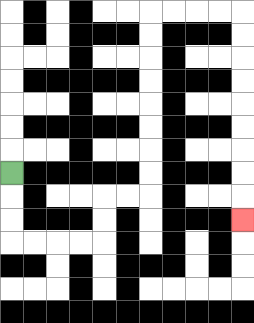{'start': '[0, 7]', 'end': '[10, 9]', 'path_directions': 'D,D,D,R,R,R,R,U,U,R,R,U,U,U,U,U,U,U,U,R,R,R,R,D,D,D,D,D,D,D,D,D', 'path_coordinates': '[[0, 7], [0, 8], [0, 9], [0, 10], [1, 10], [2, 10], [3, 10], [4, 10], [4, 9], [4, 8], [5, 8], [6, 8], [6, 7], [6, 6], [6, 5], [6, 4], [6, 3], [6, 2], [6, 1], [6, 0], [7, 0], [8, 0], [9, 0], [10, 0], [10, 1], [10, 2], [10, 3], [10, 4], [10, 5], [10, 6], [10, 7], [10, 8], [10, 9]]'}